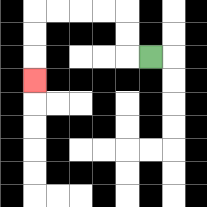{'start': '[6, 2]', 'end': '[1, 3]', 'path_directions': 'L,U,U,L,L,L,L,D,D,D', 'path_coordinates': '[[6, 2], [5, 2], [5, 1], [5, 0], [4, 0], [3, 0], [2, 0], [1, 0], [1, 1], [1, 2], [1, 3]]'}